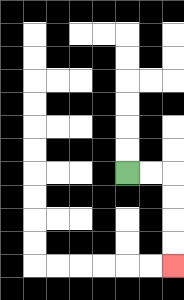{'start': '[5, 7]', 'end': '[7, 11]', 'path_directions': 'R,R,D,D,D,D', 'path_coordinates': '[[5, 7], [6, 7], [7, 7], [7, 8], [7, 9], [7, 10], [7, 11]]'}